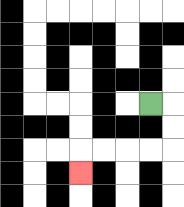{'start': '[6, 4]', 'end': '[3, 7]', 'path_directions': 'R,D,D,L,L,L,L,D', 'path_coordinates': '[[6, 4], [7, 4], [7, 5], [7, 6], [6, 6], [5, 6], [4, 6], [3, 6], [3, 7]]'}